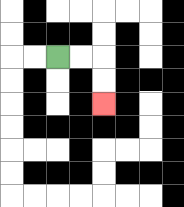{'start': '[2, 2]', 'end': '[4, 4]', 'path_directions': 'R,R,D,D', 'path_coordinates': '[[2, 2], [3, 2], [4, 2], [4, 3], [4, 4]]'}